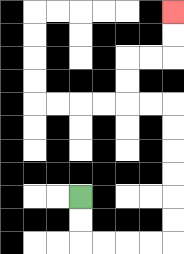{'start': '[3, 8]', 'end': '[7, 0]', 'path_directions': 'D,D,R,R,R,R,U,U,U,U,U,U,L,L,U,U,R,R,U,U', 'path_coordinates': '[[3, 8], [3, 9], [3, 10], [4, 10], [5, 10], [6, 10], [7, 10], [7, 9], [7, 8], [7, 7], [7, 6], [7, 5], [7, 4], [6, 4], [5, 4], [5, 3], [5, 2], [6, 2], [7, 2], [7, 1], [7, 0]]'}